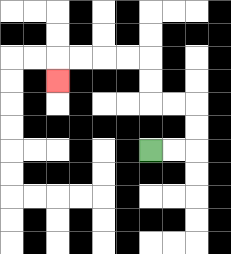{'start': '[6, 6]', 'end': '[2, 3]', 'path_directions': 'R,R,U,U,L,L,U,U,L,L,L,L,D', 'path_coordinates': '[[6, 6], [7, 6], [8, 6], [8, 5], [8, 4], [7, 4], [6, 4], [6, 3], [6, 2], [5, 2], [4, 2], [3, 2], [2, 2], [2, 3]]'}